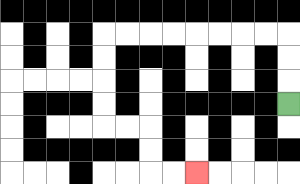{'start': '[12, 4]', 'end': '[8, 7]', 'path_directions': 'U,U,U,L,L,L,L,L,L,L,L,D,D,D,D,R,R,D,D,R,R', 'path_coordinates': '[[12, 4], [12, 3], [12, 2], [12, 1], [11, 1], [10, 1], [9, 1], [8, 1], [7, 1], [6, 1], [5, 1], [4, 1], [4, 2], [4, 3], [4, 4], [4, 5], [5, 5], [6, 5], [6, 6], [6, 7], [7, 7], [8, 7]]'}